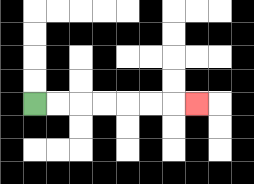{'start': '[1, 4]', 'end': '[8, 4]', 'path_directions': 'R,R,R,R,R,R,R', 'path_coordinates': '[[1, 4], [2, 4], [3, 4], [4, 4], [5, 4], [6, 4], [7, 4], [8, 4]]'}